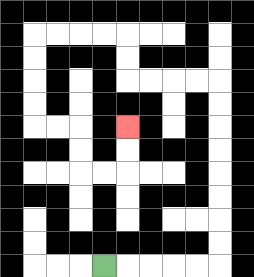{'start': '[4, 11]', 'end': '[5, 5]', 'path_directions': 'R,R,R,R,R,U,U,U,U,U,U,U,U,L,L,L,L,U,U,L,L,L,L,D,D,D,D,R,R,D,D,R,R,U,U', 'path_coordinates': '[[4, 11], [5, 11], [6, 11], [7, 11], [8, 11], [9, 11], [9, 10], [9, 9], [9, 8], [9, 7], [9, 6], [9, 5], [9, 4], [9, 3], [8, 3], [7, 3], [6, 3], [5, 3], [5, 2], [5, 1], [4, 1], [3, 1], [2, 1], [1, 1], [1, 2], [1, 3], [1, 4], [1, 5], [2, 5], [3, 5], [3, 6], [3, 7], [4, 7], [5, 7], [5, 6], [5, 5]]'}